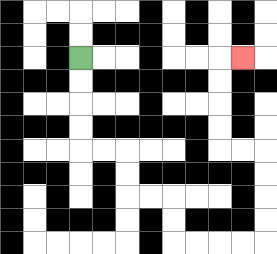{'start': '[3, 2]', 'end': '[10, 2]', 'path_directions': 'D,D,D,D,R,R,D,D,R,R,D,D,R,R,R,R,U,U,U,U,L,L,U,U,U,U,R', 'path_coordinates': '[[3, 2], [3, 3], [3, 4], [3, 5], [3, 6], [4, 6], [5, 6], [5, 7], [5, 8], [6, 8], [7, 8], [7, 9], [7, 10], [8, 10], [9, 10], [10, 10], [11, 10], [11, 9], [11, 8], [11, 7], [11, 6], [10, 6], [9, 6], [9, 5], [9, 4], [9, 3], [9, 2], [10, 2]]'}